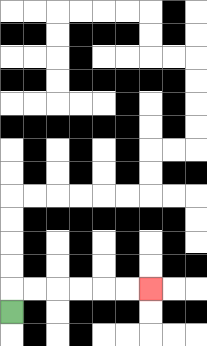{'start': '[0, 13]', 'end': '[6, 12]', 'path_directions': 'U,R,R,R,R,R,R', 'path_coordinates': '[[0, 13], [0, 12], [1, 12], [2, 12], [3, 12], [4, 12], [5, 12], [6, 12]]'}